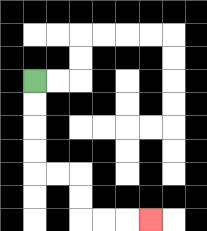{'start': '[1, 3]', 'end': '[6, 9]', 'path_directions': 'D,D,D,D,R,R,D,D,R,R,R', 'path_coordinates': '[[1, 3], [1, 4], [1, 5], [1, 6], [1, 7], [2, 7], [3, 7], [3, 8], [3, 9], [4, 9], [5, 9], [6, 9]]'}